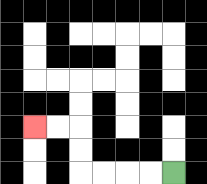{'start': '[7, 7]', 'end': '[1, 5]', 'path_directions': 'L,L,L,L,U,U,L,L', 'path_coordinates': '[[7, 7], [6, 7], [5, 7], [4, 7], [3, 7], [3, 6], [3, 5], [2, 5], [1, 5]]'}